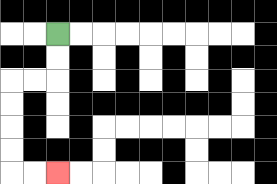{'start': '[2, 1]', 'end': '[2, 7]', 'path_directions': 'D,D,L,L,D,D,D,D,R,R', 'path_coordinates': '[[2, 1], [2, 2], [2, 3], [1, 3], [0, 3], [0, 4], [0, 5], [0, 6], [0, 7], [1, 7], [2, 7]]'}